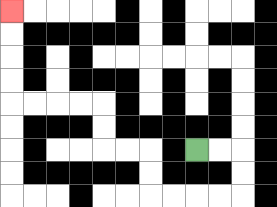{'start': '[8, 6]', 'end': '[0, 0]', 'path_directions': 'R,R,D,D,L,L,L,L,U,U,L,L,U,U,L,L,L,L,U,U,U,U', 'path_coordinates': '[[8, 6], [9, 6], [10, 6], [10, 7], [10, 8], [9, 8], [8, 8], [7, 8], [6, 8], [6, 7], [6, 6], [5, 6], [4, 6], [4, 5], [4, 4], [3, 4], [2, 4], [1, 4], [0, 4], [0, 3], [0, 2], [0, 1], [0, 0]]'}